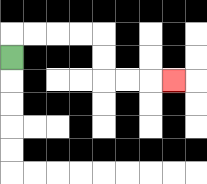{'start': '[0, 2]', 'end': '[7, 3]', 'path_directions': 'U,R,R,R,R,D,D,R,R,R', 'path_coordinates': '[[0, 2], [0, 1], [1, 1], [2, 1], [3, 1], [4, 1], [4, 2], [4, 3], [5, 3], [6, 3], [7, 3]]'}